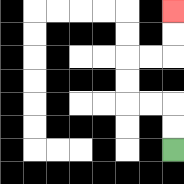{'start': '[7, 6]', 'end': '[7, 0]', 'path_directions': 'U,U,L,L,U,U,R,R,U,U', 'path_coordinates': '[[7, 6], [7, 5], [7, 4], [6, 4], [5, 4], [5, 3], [5, 2], [6, 2], [7, 2], [7, 1], [7, 0]]'}